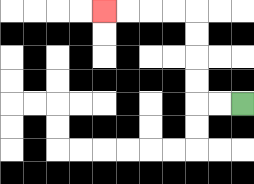{'start': '[10, 4]', 'end': '[4, 0]', 'path_directions': 'L,L,U,U,U,U,L,L,L,L', 'path_coordinates': '[[10, 4], [9, 4], [8, 4], [8, 3], [8, 2], [8, 1], [8, 0], [7, 0], [6, 0], [5, 0], [4, 0]]'}